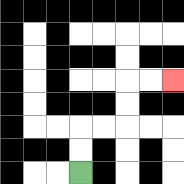{'start': '[3, 7]', 'end': '[7, 3]', 'path_directions': 'U,U,R,R,U,U,R,R', 'path_coordinates': '[[3, 7], [3, 6], [3, 5], [4, 5], [5, 5], [5, 4], [5, 3], [6, 3], [7, 3]]'}